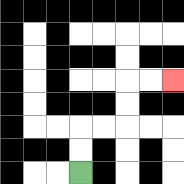{'start': '[3, 7]', 'end': '[7, 3]', 'path_directions': 'U,U,R,R,U,U,R,R', 'path_coordinates': '[[3, 7], [3, 6], [3, 5], [4, 5], [5, 5], [5, 4], [5, 3], [6, 3], [7, 3]]'}